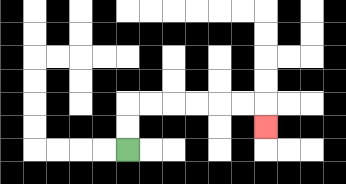{'start': '[5, 6]', 'end': '[11, 5]', 'path_directions': 'U,U,R,R,R,R,R,R,D', 'path_coordinates': '[[5, 6], [5, 5], [5, 4], [6, 4], [7, 4], [8, 4], [9, 4], [10, 4], [11, 4], [11, 5]]'}